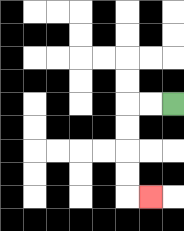{'start': '[7, 4]', 'end': '[6, 8]', 'path_directions': 'L,L,D,D,D,D,R', 'path_coordinates': '[[7, 4], [6, 4], [5, 4], [5, 5], [5, 6], [5, 7], [5, 8], [6, 8]]'}